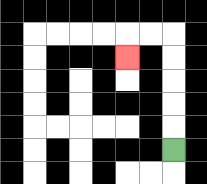{'start': '[7, 6]', 'end': '[5, 2]', 'path_directions': 'U,U,U,U,U,L,L,D', 'path_coordinates': '[[7, 6], [7, 5], [7, 4], [7, 3], [7, 2], [7, 1], [6, 1], [5, 1], [5, 2]]'}